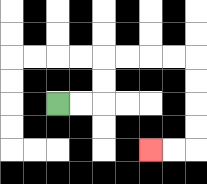{'start': '[2, 4]', 'end': '[6, 6]', 'path_directions': 'R,R,U,U,R,R,R,R,D,D,D,D,L,L', 'path_coordinates': '[[2, 4], [3, 4], [4, 4], [4, 3], [4, 2], [5, 2], [6, 2], [7, 2], [8, 2], [8, 3], [8, 4], [8, 5], [8, 6], [7, 6], [6, 6]]'}